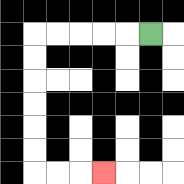{'start': '[6, 1]', 'end': '[4, 7]', 'path_directions': 'L,L,L,L,L,D,D,D,D,D,D,R,R,R', 'path_coordinates': '[[6, 1], [5, 1], [4, 1], [3, 1], [2, 1], [1, 1], [1, 2], [1, 3], [1, 4], [1, 5], [1, 6], [1, 7], [2, 7], [3, 7], [4, 7]]'}